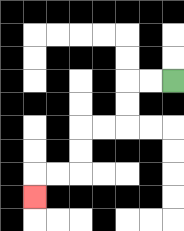{'start': '[7, 3]', 'end': '[1, 8]', 'path_directions': 'L,L,D,D,L,L,D,D,L,L,D', 'path_coordinates': '[[7, 3], [6, 3], [5, 3], [5, 4], [5, 5], [4, 5], [3, 5], [3, 6], [3, 7], [2, 7], [1, 7], [1, 8]]'}